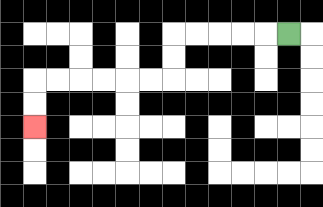{'start': '[12, 1]', 'end': '[1, 5]', 'path_directions': 'L,L,L,L,L,D,D,L,L,L,L,L,L,D,D', 'path_coordinates': '[[12, 1], [11, 1], [10, 1], [9, 1], [8, 1], [7, 1], [7, 2], [7, 3], [6, 3], [5, 3], [4, 3], [3, 3], [2, 3], [1, 3], [1, 4], [1, 5]]'}